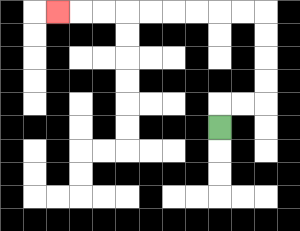{'start': '[9, 5]', 'end': '[2, 0]', 'path_directions': 'U,R,R,U,U,U,U,L,L,L,L,L,L,L,L,L', 'path_coordinates': '[[9, 5], [9, 4], [10, 4], [11, 4], [11, 3], [11, 2], [11, 1], [11, 0], [10, 0], [9, 0], [8, 0], [7, 0], [6, 0], [5, 0], [4, 0], [3, 0], [2, 0]]'}